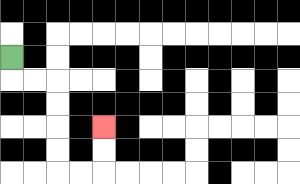{'start': '[0, 2]', 'end': '[4, 5]', 'path_directions': 'D,R,R,D,D,D,D,R,R,U,U', 'path_coordinates': '[[0, 2], [0, 3], [1, 3], [2, 3], [2, 4], [2, 5], [2, 6], [2, 7], [3, 7], [4, 7], [4, 6], [4, 5]]'}